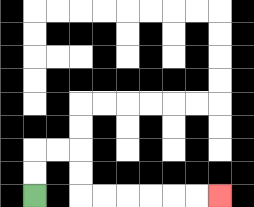{'start': '[1, 8]', 'end': '[9, 8]', 'path_directions': 'U,U,R,R,D,D,R,R,R,R,R,R', 'path_coordinates': '[[1, 8], [1, 7], [1, 6], [2, 6], [3, 6], [3, 7], [3, 8], [4, 8], [5, 8], [6, 8], [7, 8], [8, 8], [9, 8]]'}